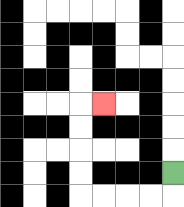{'start': '[7, 7]', 'end': '[4, 4]', 'path_directions': 'D,L,L,L,L,U,U,U,U,R', 'path_coordinates': '[[7, 7], [7, 8], [6, 8], [5, 8], [4, 8], [3, 8], [3, 7], [3, 6], [3, 5], [3, 4], [4, 4]]'}